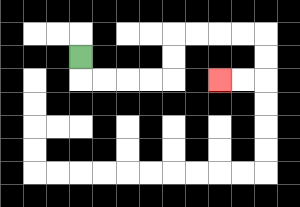{'start': '[3, 2]', 'end': '[9, 3]', 'path_directions': 'D,R,R,R,R,U,U,R,R,R,R,D,D,L,L', 'path_coordinates': '[[3, 2], [3, 3], [4, 3], [5, 3], [6, 3], [7, 3], [7, 2], [7, 1], [8, 1], [9, 1], [10, 1], [11, 1], [11, 2], [11, 3], [10, 3], [9, 3]]'}